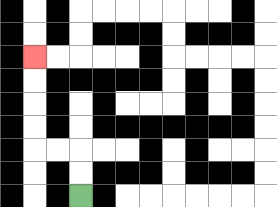{'start': '[3, 8]', 'end': '[1, 2]', 'path_directions': 'U,U,L,L,U,U,U,U', 'path_coordinates': '[[3, 8], [3, 7], [3, 6], [2, 6], [1, 6], [1, 5], [1, 4], [1, 3], [1, 2]]'}